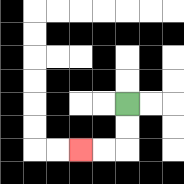{'start': '[5, 4]', 'end': '[3, 6]', 'path_directions': 'D,D,L,L', 'path_coordinates': '[[5, 4], [5, 5], [5, 6], [4, 6], [3, 6]]'}